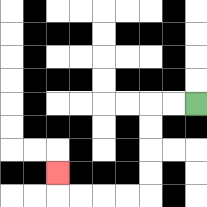{'start': '[8, 4]', 'end': '[2, 7]', 'path_directions': 'L,L,D,D,D,D,L,L,L,L,U', 'path_coordinates': '[[8, 4], [7, 4], [6, 4], [6, 5], [6, 6], [6, 7], [6, 8], [5, 8], [4, 8], [3, 8], [2, 8], [2, 7]]'}